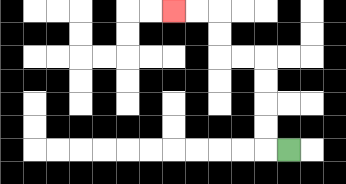{'start': '[12, 6]', 'end': '[7, 0]', 'path_directions': 'L,U,U,U,U,L,L,U,U,L,L', 'path_coordinates': '[[12, 6], [11, 6], [11, 5], [11, 4], [11, 3], [11, 2], [10, 2], [9, 2], [9, 1], [9, 0], [8, 0], [7, 0]]'}